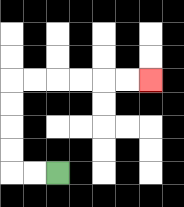{'start': '[2, 7]', 'end': '[6, 3]', 'path_directions': 'L,L,U,U,U,U,R,R,R,R,R,R', 'path_coordinates': '[[2, 7], [1, 7], [0, 7], [0, 6], [0, 5], [0, 4], [0, 3], [1, 3], [2, 3], [3, 3], [4, 3], [5, 3], [6, 3]]'}